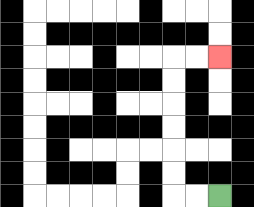{'start': '[9, 8]', 'end': '[9, 2]', 'path_directions': 'L,L,U,U,U,U,U,U,R,R', 'path_coordinates': '[[9, 8], [8, 8], [7, 8], [7, 7], [7, 6], [7, 5], [7, 4], [7, 3], [7, 2], [8, 2], [9, 2]]'}